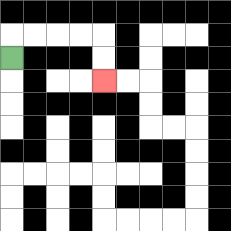{'start': '[0, 2]', 'end': '[4, 3]', 'path_directions': 'U,R,R,R,R,D,D', 'path_coordinates': '[[0, 2], [0, 1], [1, 1], [2, 1], [3, 1], [4, 1], [4, 2], [4, 3]]'}